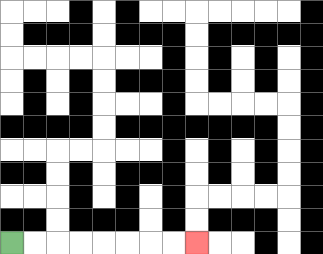{'start': '[0, 10]', 'end': '[8, 10]', 'path_directions': 'R,R,R,R,R,R,R,R', 'path_coordinates': '[[0, 10], [1, 10], [2, 10], [3, 10], [4, 10], [5, 10], [6, 10], [7, 10], [8, 10]]'}